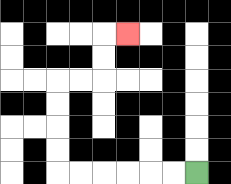{'start': '[8, 7]', 'end': '[5, 1]', 'path_directions': 'L,L,L,L,L,L,U,U,U,U,R,R,U,U,R', 'path_coordinates': '[[8, 7], [7, 7], [6, 7], [5, 7], [4, 7], [3, 7], [2, 7], [2, 6], [2, 5], [2, 4], [2, 3], [3, 3], [4, 3], [4, 2], [4, 1], [5, 1]]'}